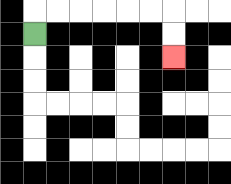{'start': '[1, 1]', 'end': '[7, 2]', 'path_directions': 'U,R,R,R,R,R,R,D,D', 'path_coordinates': '[[1, 1], [1, 0], [2, 0], [3, 0], [4, 0], [5, 0], [6, 0], [7, 0], [7, 1], [7, 2]]'}